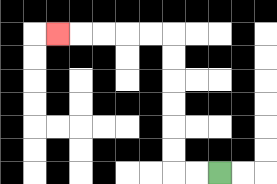{'start': '[9, 7]', 'end': '[2, 1]', 'path_directions': 'L,L,U,U,U,U,U,U,L,L,L,L,L', 'path_coordinates': '[[9, 7], [8, 7], [7, 7], [7, 6], [7, 5], [7, 4], [7, 3], [7, 2], [7, 1], [6, 1], [5, 1], [4, 1], [3, 1], [2, 1]]'}